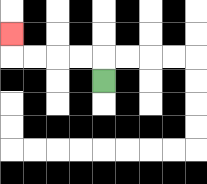{'start': '[4, 3]', 'end': '[0, 1]', 'path_directions': 'U,L,L,L,L,U', 'path_coordinates': '[[4, 3], [4, 2], [3, 2], [2, 2], [1, 2], [0, 2], [0, 1]]'}